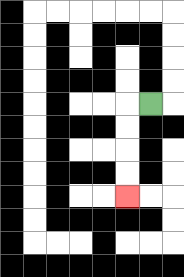{'start': '[6, 4]', 'end': '[5, 8]', 'path_directions': 'L,D,D,D,D', 'path_coordinates': '[[6, 4], [5, 4], [5, 5], [5, 6], [5, 7], [5, 8]]'}